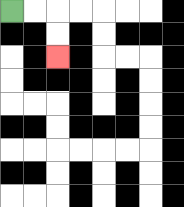{'start': '[0, 0]', 'end': '[2, 2]', 'path_directions': 'R,R,D,D', 'path_coordinates': '[[0, 0], [1, 0], [2, 0], [2, 1], [2, 2]]'}